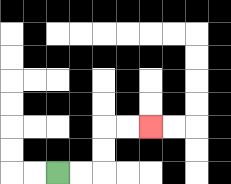{'start': '[2, 7]', 'end': '[6, 5]', 'path_directions': 'R,R,U,U,R,R', 'path_coordinates': '[[2, 7], [3, 7], [4, 7], [4, 6], [4, 5], [5, 5], [6, 5]]'}